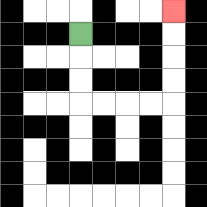{'start': '[3, 1]', 'end': '[7, 0]', 'path_directions': 'D,D,D,R,R,R,R,U,U,U,U', 'path_coordinates': '[[3, 1], [3, 2], [3, 3], [3, 4], [4, 4], [5, 4], [6, 4], [7, 4], [7, 3], [7, 2], [7, 1], [7, 0]]'}